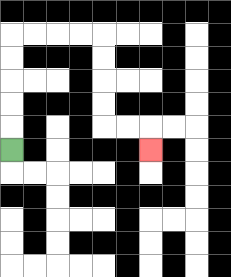{'start': '[0, 6]', 'end': '[6, 6]', 'path_directions': 'U,U,U,U,U,R,R,R,R,D,D,D,D,R,R,D', 'path_coordinates': '[[0, 6], [0, 5], [0, 4], [0, 3], [0, 2], [0, 1], [1, 1], [2, 1], [3, 1], [4, 1], [4, 2], [4, 3], [4, 4], [4, 5], [5, 5], [6, 5], [6, 6]]'}